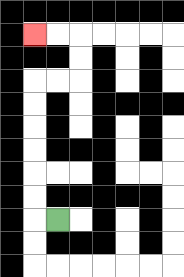{'start': '[2, 9]', 'end': '[1, 1]', 'path_directions': 'L,U,U,U,U,U,U,R,R,U,U,L,L', 'path_coordinates': '[[2, 9], [1, 9], [1, 8], [1, 7], [1, 6], [1, 5], [1, 4], [1, 3], [2, 3], [3, 3], [3, 2], [3, 1], [2, 1], [1, 1]]'}